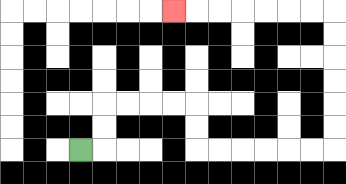{'start': '[3, 6]', 'end': '[7, 0]', 'path_directions': 'R,U,U,R,R,R,R,D,D,R,R,R,R,R,R,U,U,U,U,U,U,L,L,L,L,L,L,L', 'path_coordinates': '[[3, 6], [4, 6], [4, 5], [4, 4], [5, 4], [6, 4], [7, 4], [8, 4], [8, 5], [8, 6], [9, 6], [10, 6], [11, 6], [12, 6], [13, 6], [14, 6], [14, 5], [14, 4], [14, 3], [14, 2], [14, 1], [14, 0], [13, 0], [12, 0], [11, 0], [10, 0], [9, 0], [8, 0], [7, 0]]'}